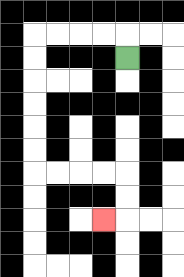{'start': '[5, 2]', 'end': '[4, 9]', 'path_directions': 'U,L,L,L,L,D,D,D,D,D,D,R,R,R,R,D,D,L', 'path_coordinates': '[[5, 2], [5, 1], [4, 1], [3, 1], [2, 1], [1, 1], [1, 2], [1, 3], [1, 4], [1, 5], [1, 6], [1, 7], [2, 7], [3, 7], [4, 7], [5, 7], [5, 8], [5, 9], [4, 9]]'}